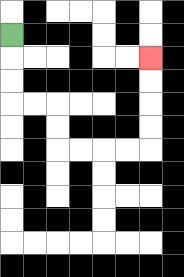{'start': '[0, 1]', 'end': '[6, 2]', 'path_directions': 'D,D,D,R,R,D,D,R,R,R,R,U,U,U,U', 'path_coordinates': '[[0, 1], [0, 2], [0, 3], [0, 4], [1, 4], [2, 4], [2, 5], [2, 6], [3, 6], [4, 6], [5, 6], [6, 6], [6, 5], [6, 4], [6, 3], [6, 2]]'}